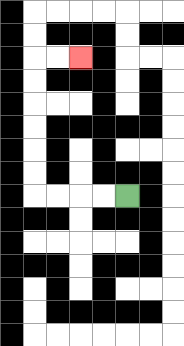{'start': '[5, 8]', 'end': '[3, 2]', 'path_directions': 'L,L,L,L,U,U,U,U,U,U,R,R', 'path_coordinates': '[[5, 8], [4, 8], [3, 8], [2, 8], [1, 8], [1, 7], [1, 6], [1, 5], [1, 4], [1, 3], [1, 2], [2, 2], [3, 2]]'}